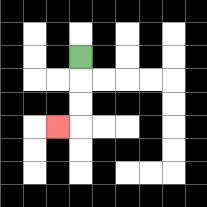{'start': '[3, 2]', 'end': '[2, 5]', 'path_directions': 'D,D,D,L', 'path_coordinates': '[[3, 2], [3, 3], [3, 4], [3, 5], [2, 5]]'}